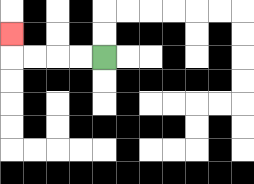{'start': '[4, 2]', 'end': '[0, 1]', 'path_directions': 'L,L,L,L,U', 'path_coordinates': '[[4, 2], [3, 2], [2, 2], [1, 2], [0, 2], [0, 1]]'}